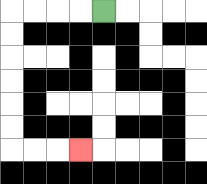{'start': '[4, 0]', 'end': '[3, 6]', 'path_directions': 'L,L,L,L,D,D,D,D,D,D,R,R,R', 'path_coordinates': '[[4, 0], [3, 0], [2, 0], [1, 0], [0, 0], [0, 1], [0, 2], [0, 3], [0, 4], [0, 5], [0, 6], [1, 6], [2, 6], [3, 6]]'}